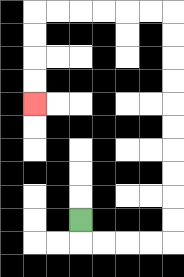{'start': '[3, 9]', 'end': '[1, 4]', 'path_directions': 'D,R,R,R,R,U,U,U,U,U,U,U,U,U,U,L,L,L,L,L,L,D,D,D,D', 'path_coordinates': '[[3, 9], [3, 10], [4, 10], [5, 10], [6, 10], [7, 10], [7, 9], [7, 8], [7, 7], [7, 6], [7, 5], [7, 4], [7, 3], [7, 2], [7, 1], [7, 0], [6, 0], [5, 0], [4, 0], [3, 0], [2, 0], [1, 0], [1, 1], [1, 2], [1, 3], [1, 4]]'}